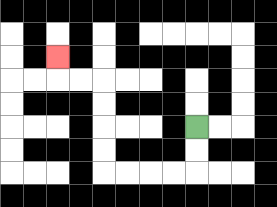{'start': '[8, 5]', 'end': '[2, 2]', 'path_directions': 'D,D,L,L,L,L,U,U,U,U,L,L,U', 'path_coordinates': '[[8, 5], [8, 6], [8, 7], [7, 7], [6, 7], [5, 7], [4, 7], [4, 6], [4, 5], [4, 4], [4, 3], [3, 3], [2, 3], [2, 2]]'}